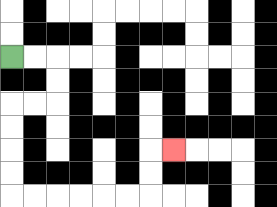{'start': '[0, 2]', 'end': '[7, 6]', 'path_directions': 'R,R,D,D,L,L,D,D,D,D,R,R,R,R,R,R,U,U,R', 'path_coordinates': '[[0, 2], [1, 2], [2, 2], [2, 3], [2, 4], [1, 4], [0, 4], [0, 5], [0, 6], [0, 7], [0, 8], [1, 8], [2, 8], [3, 8], [4, 8], [5, 8], [6, 8], [6, 7], [6, 6], [7, 6]]'}